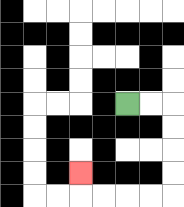{'start': '[5, 4]', 'end': '[3, 7]', 'path_directions': 'R,R,D,D,D,D,L,L,L,L,U', 'path_coordinates': '[[5, 4], [6, 4], [7, 4], [7, 5], [7, 6], [7, 7], [7, 8], [6, 8], [5, 8], [4, 8], [3, 8], [3, 7]]'}